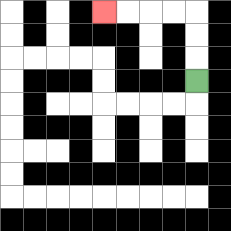{'start': '[8, 3]', 'end': '[4, 0]', 'path_directions': 'U,U,U,L,L,L,L', 'path_coordinates': '[[8, 3], [8, 2], [8, 1], [8, 0], [7, 0], [6, 0], [5, 0], [4, 0]]'}